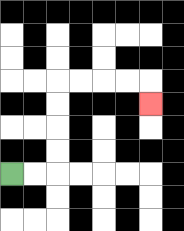{'start': '[0, 7]', 'end': '[6, 4]', 'path_directions': 'R,R,U,U,U,U,R,R,R,R,D', 'path_coordinates': '[[0, 7], [1, 7], [2, 7], [2, 6], [2, 5], [2, 4], [2, 3], [3, 3], [4, 3], [5, 3], [6, 3], [6, 4]]'}